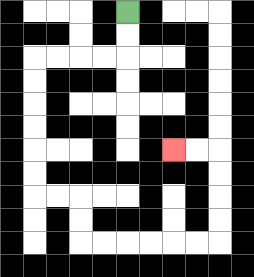{'start': '[5, 0]', 'end': '[7, 6]', 'path_directions': 'D,D,L,L,L,L,D,D,D,D,D,D,R,R,D,D,R,R,R,R,R,R,U,U,U,U,L,L', 'path_coordinates': '[[5, 0], [5, 1], [5, 2], [4, 2], [3, 2], [2, 2], [1, 2], [1, 3], [1, 4], [1, 5], [1, 6], [1, 7], [1, 8], [2, 8], [3, 8], [3, 9], [3, 10], [4, 10], [5, 10], [6, 10], [7, 10], [8, 10], [9, 10], [9, 9], [9, 8], [9, 7], [9, 6], [8, 6], [7, 6]]'}